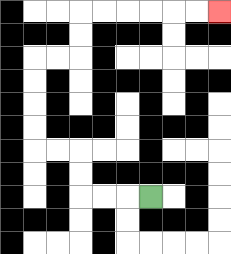{'start': '[6, 8]', 'end': '[9, 0]', 'path_directions': 'L,L,L,U,U,L,L,U,U,U,U,R,R,U,U,R,R,R,R,R,R', 'path_coordinates': '[[6, 8], [5, 8], [4, 8], [3, 8], [3, 7], [3, 6], [2, 6], [1, 6], [1, 5], [1, 4], [1, 3], [1, 2], [2, 2], [3, 2], [3, 1], [3, 0], [4, 0], [5, 0], [6, 0], [7, 0], [8, 0], [9, 0]]'}